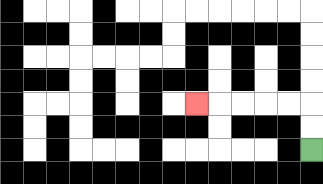{'start': '[13, 6]', 'end': '[8, 4]', 'path_directions': 'U,U,L,L,L,L,L', 'path_coordinates': '[[13, 6], [13, 5], [13, 4], [12, 4], [11, 4], [10, 4], [9, 4], [8, 4]]'}